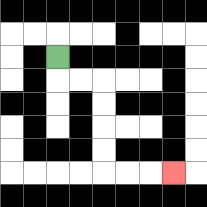{'start': '[2, 2]', 'end': '[7, 7]', 'path_directions': 'D,R,R,D,D,D,D,R,R,R', 'path_coordinates': '[[2, 2], [2, 3], [3, 3], [4, 3], [4, 4], [4, 5], [4, 6], [4, 7], [5, 7], [6, 7], [7, 7]]'}